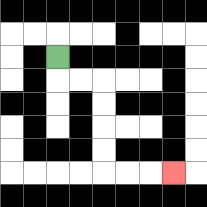{'start': '[2, 2]', 'end': '[7, 7]', 'path_directions': 'D,R,R,D,D,D,D,R,R,R', 'path_coordinates': '[[2, 2], [2, 3], [3, 3], [4, 3], [4, 4], [4, 5], [4, 6], [4, 7], [5, 7], [6, 7], [7, 7]]'}